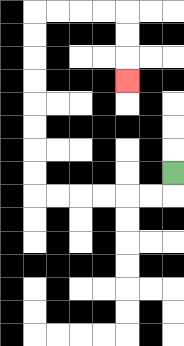{'start': '[7, 7]', 'end': '[5, 3]', 'path_directions': 'D,L,L,L,L,L,L,U,U,U,U,U,U,U,U,R,R,R,R,D,D,D', 'path_coordinates': '[[7, 7], [7, 8], [6, 8], [5, 8], [4, 8], [3, 8], [2, 8], [1, 8], [1, 7], [1, 6], [1, 5], [1, 4], [1, 3], [1, 2], [1, 1], [1, 0], [2, 0], [3, 0], [4, 0], [5, 0], [5, 1], [5, 2], [5, 3]]'}